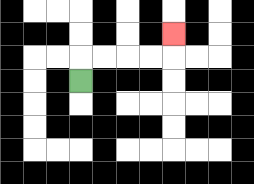{'start': '[3, 3]', 'end': '[7, 1]', 'path_directions': 'U,R,R,R,R,U', 'path_coordinates': '[[3, 3], [3, 2], [4, 2], [5, 2], [6, 2], [7, 2], [7, 1]]'}